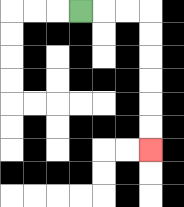{'start': '[3, 0]', 'end': '[6, 6]', 'path_directions': 'R,R,R,D,D,D,D,D,D', 'path_coordinates': '[[3, 0], [4, 0], [5, 0], [6, 0], [6, 1], [6, 2], [6, 3], [6, 4], [6, 5], [6, 6]]'}